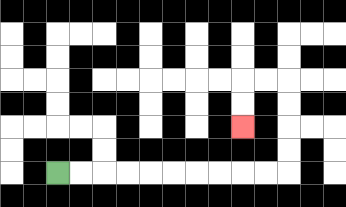{'start': '[2, 7]', 'end': '[10, 5]', 'path_directions': 'R,R,R,R,R,R,R,R,R,R,U,U,U,U,L,L,D,D', 'path_coordinates': '[[2, 7], [3, 7], [4, 7], [5, 7], [6, 7], [7, 7], [8, 7], [9, 7], [10, 7], [11, 7], [12, 7], [12, 6], [12, 5], [12, 4], [12, 3], [11, 3], [10, 3], [10, 4], [10, 5]]'}